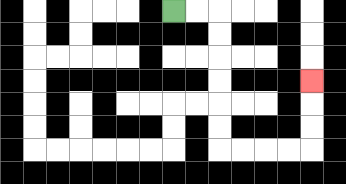{'start': '[7, 0]', 'end': '[13, 3]', 'path_directions': 'R,R,D,D,D,D,D,D,R,R,R,R,U,U,U', 'path_coordinates': '[[7, 0], [8, 0], [9, 0], [9, 1], [9, 2], [9, 3], [9, 4], [9, 5], [9, 6], [10, 6], [11, 6], [12, 6], [13, 6], [13, 5], [13, 4], [13, 3]]'}